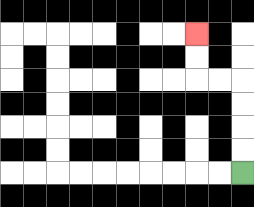{'start': '[10, 7]', 'end': '[8, 1]', 'path_directions': 'U,U,U,U,L,L,U,U', 'path_coordinates': '[[10, 7], [10, 6], [10, 5], [10, 4], [10, 3], [9, 3], [8, 3], [8, 2], [8, 1]]'}